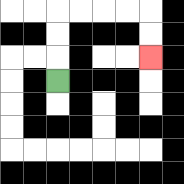{'start': '[2, 3]', 'end': '[6, 2]', 'path_directions': 'U,U,U,R,R,R,R,D,D', 'path_coordinates': '[[2, 3], [2, 2], [2, 1], [2, 0], [3, 0], [4, 0], [5, 0], [6, 0], [6, 1], [6, 2]]'}